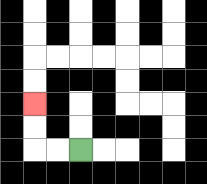{'start': '[3, 6]', 'end': '[1, 4]', 'path_directions': 'L,L,U,U', 'path_coordinates': '[[3, 6], [2, 6], [1, 6], [1, 5], [1, 4]]'}